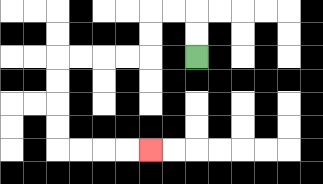{'start': '[8, 2]', 'end': '[6, 6]', 'path_directions': 'U,U,L,L,D,D,L,L,L,L,D,D,D,D,R,R,R,R', 'path_coordinates': '[[8, 2], [8, 1], [8, 0], [7, 0], [6, 0], [6, 1], [6, 2], [5, 2], [4, 2], [3, 2], [2, 2], [2, 3], [2, 4], [2, 5], [2, 6], [3, 6], [4, 6], [5, 6], [6, 6]]'}